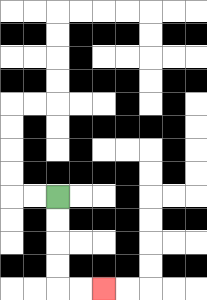{'start': '[2, 8]', 'end': '[4, 12]', 'path_directions': 'D,D,D,D,R,R', 'path_coordinates': '[[2, 8], [2, 9], [2, 10], [2, 11], [2, 12], [3, 12], [4, 12]]'}